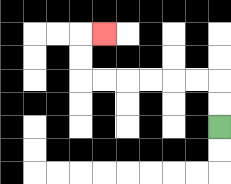{'start': '[9, 5]', 'end': '[4, 1]', 'path_directions': 'U,U,L,L,L,L,L,L,U,U,R', 'path_coordinates': '[[9, 5], [9, 4], [9, 3], [8, 3], [7, 3], [6, 3], [5, 3], [4, 3], [3, 3], [3, 2], [3, 1], [4, 1]]'}